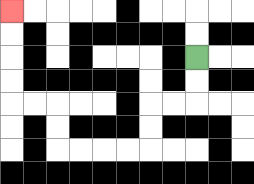{'start': '[8, 2]', 'end': '[0, 0]', 'path_directions': 'D,D,L,L,D,D,L,L,L,L,U,U,L,L,U,U,U,U', 'path_coordinates': '[[8, 2], [8, 3], [8, 4], [7, 4], [6, 4], [6, 5], [6, 6], [5, 6], [4, 6], [3, 6], [2, 6], [2, 5], [2, 4], [1, 4], [0, 4], [0, 3], [0, 2], [0, 1], [0, 0]]'}